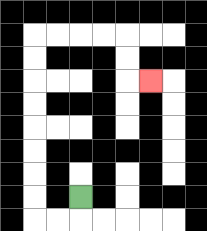{'start': '[3, 8]', 'end': '[6, 3]', 'path_directions': 'D,L,L,U,U,U,U,U,U,U,U,R,R,R,R,D,D,R', 'path_coordinates': '[[3, 8], [3, 9], [2, 9], [1, 9], [1, 8], [1, 7], [1, 6], [1, 5], [1, 4], [1, 3], [1, 2], [1, 1], [2, 1], [3, 1], [4, 1], [5, 1], [5, 2], [5, 3], [6, 3]]'}